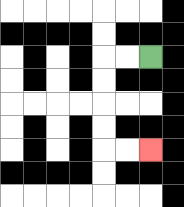{'start': '[6, 2]', 'end': '[6, 6]', 'path_directions': 'L,L,D,D,D,D,R,R', 'path_coordinates': '[[6, 2], [5, 2], [4, 2], [4, 3], [4, 4], [4, 5], [4, 6], [5, 6], [6, 6]]'}